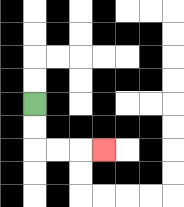{'start': '[1, 4]', 'end': '[4, 6]', 'path_directions': 'D,D,R,R,R', 'path_coordinates': '[[1, 4], [1, 5], [1, 6], [2, 6], [3, 6], [4, 6]]'}